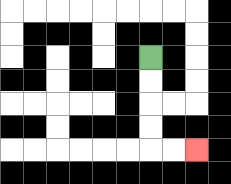{'start': '[6, 2]', 'end': '[8, 6]', 'path_directions': 'D,D,D,D,R,R', 'path_coordinates': '[[6, 2], [6, 3], [6, 4], [6, 5], [6, 6], [7, 6], [8, 6]]'}